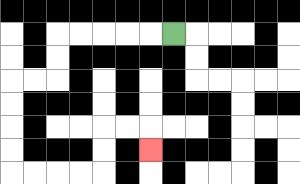{'start': '[7, 1]', 'end': '[6, 6]', 'path_directions': 'L,L,L,L,L,D,D,L,L,D,D,D,D,R,R,R,R,U,U,R,R,D', 'path_coordinates': '[[7, 1], [6, 1], [5, 1], [4, 1], [3, 1], [2, 1], [2, 2], [2, 3], [1, 3], [0, 3], [0, 4], [0, 5], [0, 6], [0, 7], [1, 7], [2, 7], [3, 7], [4, 7], [4, 6], [4, 5], [5, 5], [6, 5], [6, 6]]'}